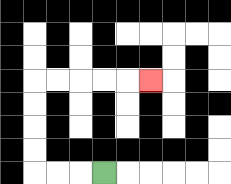{'start': '[4, 7]', 'end': '[6, 3]', 'path_directions': 'L,L,L,U,U,U,U,R,R,R,R,R', 'path_coordinates': '[[4, 7], [3, 7], [2, 7], [1, 7], [1, 6], [1, 5], [1, 4], [1, 3], [2, 3], [3, 3], [4, 3], [5, 3], [6, 3]]'}